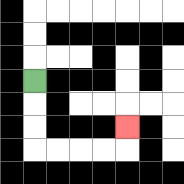{'start': '[1, 3]', 'end': '[5, 5]', 'path_directions': 'D,D,D,R,R,R,R,U', 'path_coordinates': '[[1, 3], [1, 4], [1, 5], [1, 6], [2, 6], [3, 6], [4, 6], [5, 6], [5, 5]]'}